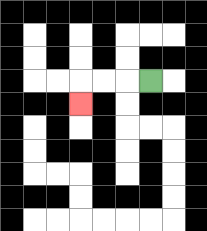{'start': '[6, 3]', 'end': '[3, 4]', 'path_directions': 'L,L,L,D', 'path_coordinates': '[[6, 3], [5, 3], [4, 3], [3, 3], [3, 4]]'}